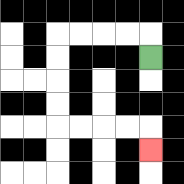{'start': '[6, 2]', 'end': '[6, 6]', 'path_directions': 'U,L,L,L,L,D,D,D,D,R,R,R,R,D', 'path_coordinates': '[[6, 2], [6, 1], [5, 1], [4, 1], [3, 1], [2, 1], [2, 2], [2, 3], [2, 4], [2, 5], [3, 5], [4, 5], [5, 5], [6, 5], [6, 6]]'}